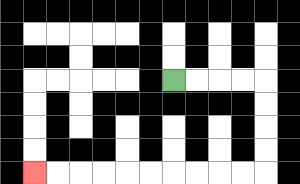{'start': '[7, 3]', 'end': '[1, 7]', 'path_directions': 'R,R,R,R,D,D,D,D,L,L,L,L,L,L,L,L,L,L', 'path_coordinates': '[[7, 3], [8, 3], [9, 3], [10, 3], [11, 3], [11, 4], [11, 5], [11, 6], [11, 7], [10, 7], [9, 7], [8, 7], [7, 7], [6, 7], [5, 7], [4, 7], [3, 7], [2, 7], [1, 7]]'}